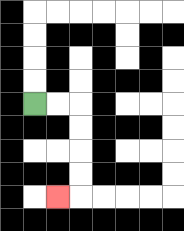{'start': '[1, 4]', 'end': '[2, 8]', 'path_directions': 'R,R,D,D,D,D,L', 'path_coordinates': '[[1, 4], [2, 4], [3, 4], [3, 5], [3, 6], [3, 7], [3, 8], [2, 8]]'}